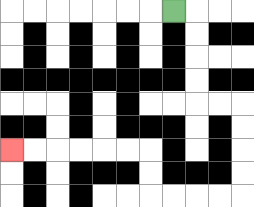{'start': '[7, 0]', 'end': '[0, 6]', 'path_directions': 'R,D,D,D,D,R,R,D,D,D,D,L,L,L,L,U,U,L,L,L,L,L,L', 'path_coordinates': '[[7, 0], [8, 0], [8, 1], [8, 2], [8, 3], [8, 4], [9, 4], [10, 4], [10, 5], [10, 6], [10, 7], [10, 8], [9, 8], [8, 8], [7, 8], [6, 8], [6, 7], [6, 6], [5, 6], [4, 6], [3, 6], [2, 6], [1, 6], [0, 6]]'}